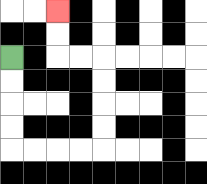{'start': '[0, 2]', 'end': '[2, 0]', 'path_directions': 'D,D,D,D,R,R,R,R,U,U,U,U,L,L,U,U', 'path_coordinates': '[[0, 2], [0, 3], [0, 4], [0, 5], [0, 6], [1, 6], [2, 6], [3, 6], [4, 6], [4, 5], [4, 4], [4, 3], [4, 2], [3, 2], [2, 2], [2, 1], [2, 0]]'}